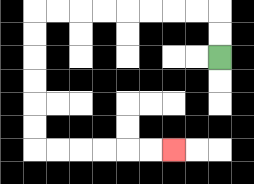{'start': '[9, 2]', 'end': '[7, 6]', 'path_directions': 'U,U,L,L,L,L,L,L,L,L,D,D,D,D,D,D,R,R,R,R,R,R', 'path_coordinates': '[[9, 2], [9, 1], [9, 0], [8, 0], [7, 0], [6, 0], [5, 0], [4, 0], [3, 0], [2, 0], [1, 0], [1, 1], [1, 2], [1, 3], [1, 4], [1, 5], [1, 6], [2, 6], [3, 6], [4, 6], [5, 6], [6, 6], [7, 6]]'}